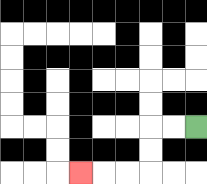{'start': '[8, 5]', 'end': '[3, 7]', 'path_directions': 'L,L,D,D,L,L,L', 'path_coordinates': '[[8, 5], [7, 5], [6, 5], [6, 6], [6, 7], [5, 7], [4, 7], [3, 7]]'}